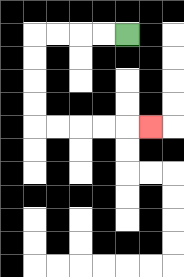{'start': '[5, 1]', 'end': '[6, 5]', 'path_directions': 'L,L,L,L,D,D,D,D,R,R,R,R,R', 'path_coordinates': '[[5, 1], [4, 1], [3, 1], [2, 1], [1, 1], [1, 2], [1, 3], [1, 4], [1, 5], [2, 5], [3, 5], [4, 5], [5, 5], [6, 5]]'}